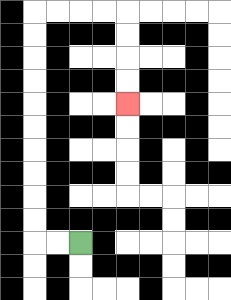{'start': '[3, 10]', 'end': '[5, 4]', 'path_directions': 'L,L,U,U,U,U,U,U,U,U,U,U,R,R,R,R,D,D,D,D', 'path_coordinates': '[[3, 10], [2, 10], [1, 10], [1, 9], [1, 8], [1, 7], [1, 6], [1, 5], [1, 4], [1, 3], [1, 2], [1, 1], [1, 0], [2, 0], [3, 0], [4, 0], [5, 0], [5, 1], [5, 2], [5, 3], [5, 4]]'}